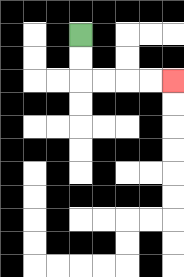{'start': '[3, 1]', 'end': '[7, 3]', 'path_directions': 'D,D,R,R,R,R', 'path_coordinates': '[[3, 1], [3, 2], [3, 3], [4, 3], [5, 3], [6, 3], [7, 3]]'}